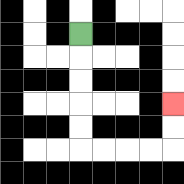{'start': '[3, 1]', 'end': '[7, 4]', 'path_directions': 'D,D,D,D,D,R,R,R,R,U,U', 'path_coordinates': '[[3, 1], [3, 2], [3, 3], [3, 4], [3, 5], [3, 6], [4, 6], [5, 6], [6, 6], [7, 6], [7, 5], [7, 4]]'}